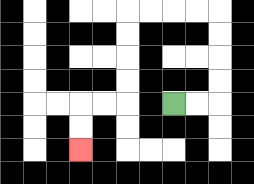{'start': '[7, 4]', 'end': '[3, 6]', 'path_directions': 'R,R,U,U,U,U,L,L,L,L,D,D,D,D,L,L,D,D', 'path_coordinates': '[[7, 4], [8, 4], [9, 4], [9, 3], [9, 2], [9, 1], [9, 0], [8, 0], [7, 0], [6, 0], [5, 0], [5, 1], [5, 2], [5, 3], [5, 4], [4, 4], [3, 4], [3, 5], [3, 6]]'}